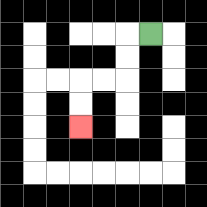{'start': '[6, 1]', 'end': '[3, 5]', 'path_directions': 'L,D,D,L,L,D,D', 'path_coordinates': '[[6, 1], [5, 1], [5, 2], [5, 3], [4, 3], [3, 3], [3, 4], [3, 5]]'}